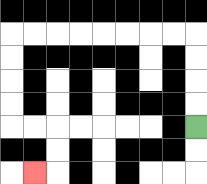{'start': '[8, 5]', 'end': '[1, 7]', 'path_directions': 'U,U,U,U,L,L,L,L,L,L,L,L,D,D,D,D,R,R,D,D,L', 'path_coordinates': '[[8, 5], [8, 4], [8, 3], [8, 2], [8, 1], [7, 1], [6, 1], [5, 1], [4, 1], [3, 1], [2, 1], [1, 1], [0, 1], [0, 2], [0, 3], [0, 4], [0, 5], [1, 5], [2, 5], [2, 6], [2, 7], [1, 7]]'}